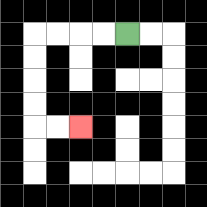{'start': '[5, 1]', 'end': '[3, 5]', 'path_directions': 'L,L,L,L,D,D,D,D,R,R', 'path_coordinates': '[[5, 1], [4, 1], [3, 1], [2, 1], [1, 1], [1, 2], [1, 3], [1, 4], [1, 5], [2, 5], [3, 5]]'}